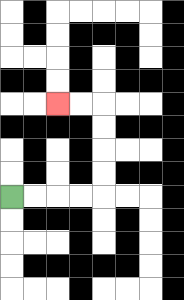{'start': '[0, 8]', 'end': '[2, 4]', 'path_directions': 'R,R,R,R,U,U,U,U,L,L', 'path_coordinates': '[[0, 8], [1, 8], [2, 8], [3, 8], [4, 8], [4, 7], [4, 6], [4, 5], [4, 4], [3, 4], [2, 4]]'}